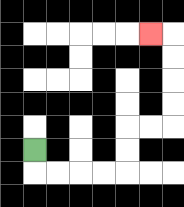{'start': '[1, 6]', 'end': '[6, 1]', 'path_directions': 'D,R,R,R,R,U,U,R,R,U,U,U,U,L', 'path_coordinates': '[[1, 6], [1, 7], [2, 7], [3, 7], [4, 7], [5, 7], [5, 6], [5, 5], [6, 5], [7, 5], [7, 4], [7, 3], [7, 2], [7, 1], [6, 1]]'}